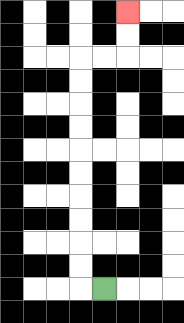{'start': '[4, 12]', 'end': '[5, 0]', 'path_directions': 'L,U,U,U,U,U,U,U,U,U,U,R,R,U,U', 'path_coordinates': '[[4, 12], [3, 12], [3, 11], [3, 10], [3, 9], [3, 8], [3, 7], [3, 6], [3, 5], [3, 4], [3, 3], [3, 2], [4, 2], [5, 2], [5, 1], [5, 0]]'}